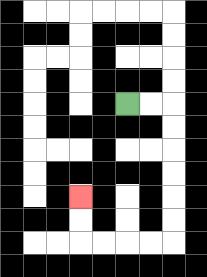{'start': '[5, 4]', 'end': '[3, 8]', 'path_directions': 'R,R,D,D,D,D,D,D,L,L,L,L,U,U', 'path_coordinates': '[[5, 4], [6, 4], [7, 4], [7, 5], [7, 6], [7, 7], [7, 8], [7, 9], [7, 10], [6, 10], [5, 10], [4, 10], [3, 10], [3, 9], [3, 8]]'}